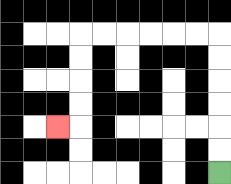{'start': '[9, 7]', 'end': '[2, 5]', 'path_directions': 'U,U,U,U,U,U,L,L,L,L,L,L,D,D,D,D,L', 'path_coordinates': '[[9, 7], [9, 6], [9, 5], [9, 4], [9, 3], [9, 2], [9, 1], [8, 1], [7, 1], [6, 1], [5, 1], [4, 1], [3, 1], [3, 2], [3, 3], [3, 4], [3, 5], [2, 5]]'}